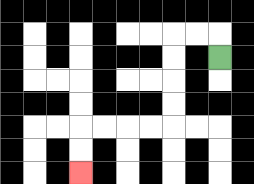{'start': '[9, 2]', 'end': '[3, 7]', 'path_directions': 'U,L,L,D,D,D,D,L,L,L,L,D,D', 'path_coordinates': '[[9, 2], [9, 1], [8, 1], [7, 1], [7, 2], [7, 3], [7, 4], [7, 5], [6, 5], [5, 5], [4, 5], [3, 5], [3, 6], [3, 7]]'}